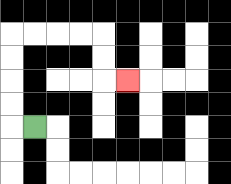{'start': '[1, 5]', 'end': '[5, 3]', 'path_directions': 'L,U,U,U,U,R,R,R,R,D,D,R', 'path_coordinates': '[[1, 5], [0, 5], [0, 4], [0, 3], [0, 2], [0, 1], [1, 1], [2, 1], [3, 1], [4, 1], [4, 2], [4, 3], [5, 3]]'}